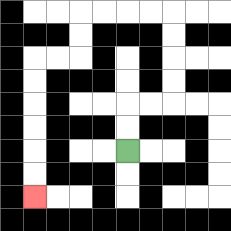{'start': '[5, 6]', 'end': '[1, 8]', 'path_directions': 'U,U,R,R,U,U,U,U,L,L,L,L,D,D,L,L,D,D,D,D,D,D', 'path_coordinates': '[[5, 6], [5, 5], [5, 4], [6, 4], [7, 4], [7, 3], [7, 2], [7, 1], [7, 0], [6, 0], [5, 0], [4, 0], [3, 0], [3, 1], [3, 2], [2, 2], [1, 2], [1, 3], [1, 4], [1, 5], [1, 6], [1, 7], [1, 8]]'}